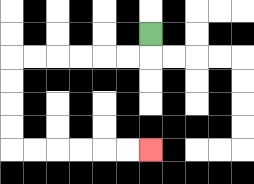{'start': '[6, 1]', 'end': '[6, 6]', 'path_directions': 'D,L,L,L,L,L,L,D,D,D,D,R,R,R,R,R,R', 'path_coordinates': '[[6, 1], [6, 2], [5, 2], [4, 2], [3, 2], [2, 2], [1, 2], [0, 2], [0, 3], [0, 4], [0, 5], [0, 6], [1, 6], [2, 6], [3, 6], [4, 6], [5, 6], [6, 6]]'}